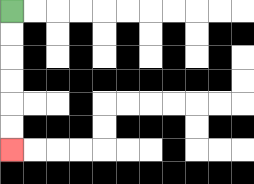{'start': '[0, 0]', 'end': '[0, 6]', 'path_directions': 'D,D,D,D,D,D', 'path_coordinates': '[[0, 0], [0, 1], [0, 2], [0, 3], [0, 4], [0, 5], [0, 6]]'}